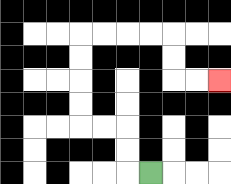{'start': '[6, 7]', 'end': '[9, 3]', 'path_directions': 'L,U,U,L,L,U,U,U,U,R,R,R,R,D,D,R,R', 'path_coordinates': '[[6, 7], [5, 7], [5, 6], [5, 5], [4, 5], [3, 5], [3, 4], [3, 3], [3, 2], [3, 1], [4, 1], [5, 1], [6, 1], [7, 1], [7, 2], [7, 3], [8, 3], [9, 3]]'}